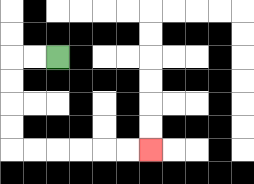{'start': '[2, 2]', 'end': '[6, 6]', 'path_directions': 'L,L,D,D,D,D,R,R,R,R,R,R', 'path_coordinates': '[[2, 2], [1, 2], [0, 2], [0, 3], [0, 4], [0, 5], [0, 6], [1, 6], [2, 6], [3, 6], [4, 6], [5, 6], [6, 6]]'}